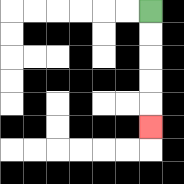{'start': '[6, 0]', 'end': '[6, 5]', 'path_directions': 'D,D,D,D,D', 'path_coordinates': '[[6, 0], [6, 1], [6, 2], [6, 3], [6, 4], [6, 5]]'}